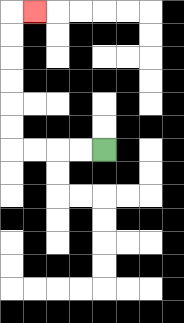{'start': '[4, 6]', 'end': '[1, 0]', 'path_directions': 'L,L,L,L,U,U,U,U,U,U,R', 'path_coordinates': '[[4, 6], [3, 6], [2, 6], [1, 6], [0, 6], [0, 5], [0, 4], [0, 3], [0, 2], [0, 1], [0, 0], [1, 0]]'}